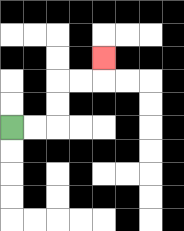{'start': '[0, 5]', 'end': '[4, 2]', 'path_directions': 'R,R,U,U,R,R,U', 'path_coordinates': '[[0, 5], [1, 5], [2, 5], [2, 4], [2, 3], [3, 3], [4, 3], [4, 2]]'}